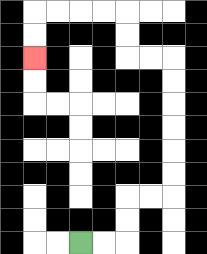{'start': '[3, 10]', 'end': '[1, 2]', 'path_directions': 'R,R,U,U,R,R,U,U,U,U,U,U,L,L,U,U,L,L,L,L,D,D', 'path_coordinates': '[[3, 10], [4, 10], [5, 10], [5, 9], [5, 8], [6, 8], [7, 8], [7, 7], [7, 6], [7, 5], [7, 4], [7, 3], [7, 2], [6, 2], [5, 2], [5, 1], [5, 0], [4, 0], [3, 0], [2, 0], [1, 0], [1, 1], [1, 2]]'}